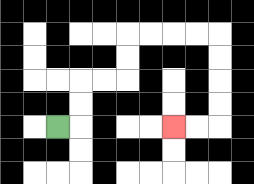{'start': '[2, 5]', 'end': '[7, 5]', 'path_directions': 'R,U,U,R,R,U,U,R,R,R,R,D,D,D,D,L,L', 'path_coordinates': '[[2, 5], [3, 5], [3, 4], [3, 3], [4, 3], [5, 3], [5, 2], [5, 1], [6, 1], [7, 1], [8, 1], [9, 1], [9, 2], [9, 3], [9, 4], [9, 5], [8, 5], [7, 5]]'}